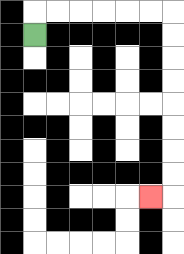{'start': '[1, 1]', 'end': '[6, 8]', 'path_directions': 'U,R,R,R,R,R,R,D,D,D,D,D,D,D,D,L', 'path_coordinates': '[[1, 1], [1, 0], [2, 0], [3, 0], [4, 0], [5, 0], [6, 0], [7, 0], [7, 1], [7, 2], [7, 3], [7, 4], [7, 5], [7, 6], [7, 7], [7, 8], [6, 8]]'}